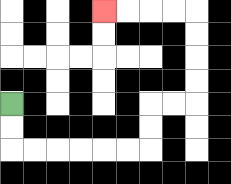{'start': '[0, 4]', 'end': '[4, 0]', 'path_directions': 'D,D,R,R,R,R,R,R,U,U,R,R,U,U,U,U,L,L,L,L', 'path_coordinates': '[[0, 4], [0, 5], [0, 6], [1, 6], [2, 6], [3, 6], [4, 6], [5, 6], [6, 6], [6, 5], [6, 4], [7, 4], [8, 4], [8, 3], [8, 2], [8, 1], [8, 0], [7, 0], [6, 0], [5, 0], [4, 0]]'}